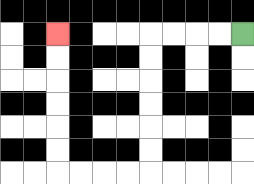{'start': '[10, 1]', 'end': '[2, 1]', 'path_directions': 'L,L,L,L,D,D,D,D,D,D,L,L,L,L,U,U,U,U,U,U', 'path_coordinates': '[[10, 1], [9, 1], [8, 1], [7, 1], [6, 1], [6, 2], [6, 3], [6, 4], [6, 5], [6, 6], [6, 7], [5, 7], [4, 7], [3, 7], [2, 7], [2, 6], [2, 5], [2, 4], [2, 3], [2, 2], [2, 1]]'}